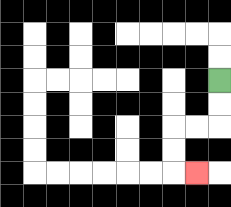{'start': '[9, 3]', 'end': '[8, 7]', 'path_directions': 'D,D,L,L,D,D,R', 'path_coordinates': '[[9, 3], [9, 4], [9, 5], [8, 5], [7, 5], [7, 6], [7, 7], [8, 7]]'}